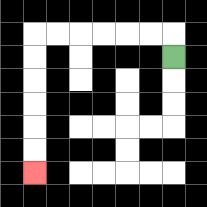{'start': '[7, 2]', 'end': '[1, 7]', 'path_directions': 'U,L,L,L,L,L,L,D,D,D,D,D,D', 'path_coordinates': '[[7, 2], [7, 1], [6, 1], [5, 1], [4, 1], [3, 1], [2, 1], [1, 1], [1, 2], [1, 3], [1, 4], [1, 5], [1, 6], [1, 7]]'}